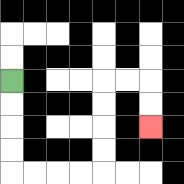{'start': '[0, 3]', 'end': '[6, 5]', 'path_directions': 'D,D,D,D,R,R,R,R,U,U,U,U,R,R,D,D', 'path_coordinates': '[[0, 3], [0, 4], [0, 5], [0, 6], [0, 7], [1, 7], [2, 7], [3, 7], [4, 7], [4, 6], [4, 5], [4, 4], [4, 3], [5, 3], [6, 3], [6, 4], [6, 5]]'}